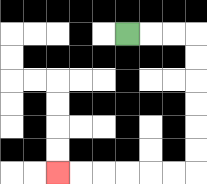{'start': '[5, 1]', 'end': '[2, 7]', 'path_directions': 'R,R,R,D,D,D,D,D,D,L,L,L,L,L,L', 'path_coordinates': '[[5, 1], [6, 1], [7, 1], [8, 1], [8, 2], [8, 3], [8, 4], [8, 5], [8, 6], [8, 7], [7, 7], [6, 7], [5, 7], [4, 7], [3, 7], [2, 7]]'}